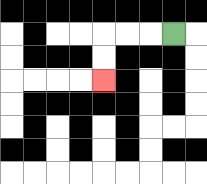{'start': '[7, 1]', 'end': '[4, 3]', 'path_directions': 'L,L,L,D,D', 'path_coordinates': '[[7, 1], [6, 1], [5, 1], [4, 1], [4, 2], [4, 3]]'}